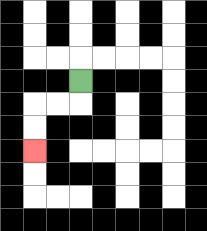{'start': '[3, 3]', 'end': '[1, 6]', 'path_directions': 'D,L,L,D,D', 'path_coordinates': '[[3, 3], [3, 4], [2, 4], [1, 4], [1, 5], [1, 6]]'}